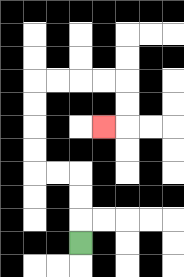{'start': '[3, 10]', 'end': '[4, 5]', 'path_directions': 'U,U,U,L,L,U,U,U,U,R,R,R,R,D,D,L', 'path_coordinates': '[[3, 10], [3, 9], [3, 8], [3, 7], [2, 7], [1, 7], [1, 6], [1, 5], [1, 4], [1, 3], [2, 3], [3, 3], [4, 3], [5, 3], [5, 4], [5, 5], [4, 5]]'}